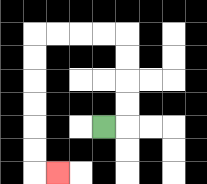{'start': '[4, 5]', 'end': '[2, 7]', 'path_directions': 'R,U,U,U,U,L,L,L,L,D,D,D,D,D,D,R', 'path_coordinates': '[[4, 5], [5, 5], [5, 4], [5, 3], [5, 2], [5, 1], [4, 1], [3, 1], [2, 1], [1, 1], [1, 2], [1, 3], [1, 4], [1, 5], [1, 6], [1, 7], [2, 7]]'}